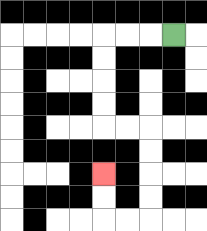{'start': '[7, 1]', 'end': '[4, 7]', 'path_directions': 'L,L,L,D,D,D,D,R,R,D,D,D,D,L,L,U,U', 'path_coordinates': '[[7, 1], [6, 1], [5, 1], [4, 1], [4, 2], [4, 3], [4, 4], [4, 5], [5, 5], [6, 5], [6, 6], [6, 7], [6, 8], [6, 9], [5, 9], [4, 9], [4, 8], [4, 7]]'}